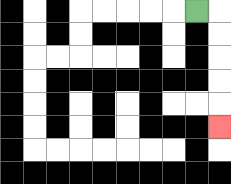{'start': '[8, 0]', 'end': '[9, 5]', 'path_directions': 'R,D,D,D,D,D', 'path_coordinates': '[[8, 0], [9, 0], [9, 1], [9, 2], [9, 3], [9, 4], [9, 5]]'}